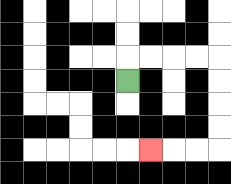{'start': '[5, 3]', 'end': '[6, 6]', 'path_directions': 'U,R,R,R,R,D,D,D,D,L,L,L', 'path_coordinates': '[[5, 3], [5, 2], [6, 2], [7, 2], [8, 2], [9, 2], [9, 3], [9, 4], [9, 5], [9, 6], [8, 6], [7, 6], [6, 6]]'}